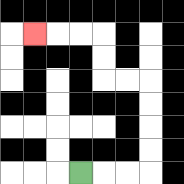{'start': '[3, 7]', 'end': '[1, 1]', 'path_directions': 'R,R,R,U,U,U,U,L,L,U,U,L,L,L', 'path_coordinates': '[[3, 7], [4, 7], [5, 7], [6, 7], [6, 6], [6, 5], [6, 4], [6, 3], [5, 3], [4, 3], [4, 2], [4, 1], [3, 1], [2, 1], [1, 1]]'}